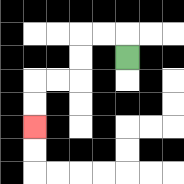{'start': '[5, 2]', 'end': '[1, 5]', 'path_directions': 'U,L,L,D,D,L,L,D,D', 'path_coordinates': '[[5, 2], [5, 1], [4, 1], [3, 1], [3, 2], [3, 3], [2, 3], [1, 3], [1, 4], [1, 5]]'}